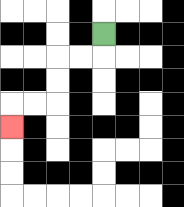{'start': '[4, 1]', 'end': '[0, 5]', 'path_directions': 'D,L,L,D,D,L,L,D', 'path_coordinates': '[[4, 1], [4, 2], [3, 2], [2, 2], [2, 3], [2, 4], [1, 4], [0, 4], [0, 5]]'}